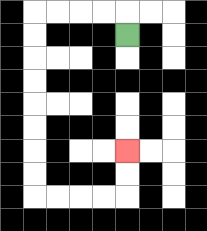{'start': '[5, 1]', 'end': '[5, 6]', 'path_directions': 'U,L,L,L,L,D,D,D,D,D,D,D,D,R,R,R,R,U,U', 'path_coordinates': '[[5, 1], [5, 0], [4, 0], [3, 0], [2, 0], [1, 0], [1, 1], [1, 2], [1, 3], [1, 4], [1, 5], [1, 6], [1, 7], [1, 8], [2, 8], [3, 8], [4, 8], [5, 8], [5, 7], [5, 6]]'}